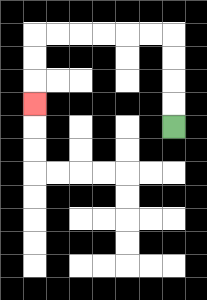{'start': '[7, 5]', 'end': '[1, 4]', 'path_directions': 'U,U,U,U,L,L,L,L,L,L,D,D,D', 'path_coordinates': '[[7, 5], [7, 4], [7, 3], [7, 2], [7, 1], [6, 1], [5, 1], [4, 1], [3, 1], [2, 1], [1, 1], [1, 2], [1, 3], [1, 4]]'}